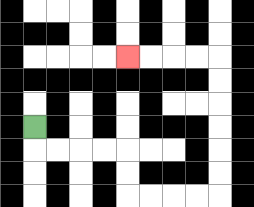{'start': '[1, 5]', 'end': '[5, 2]', 'path_directions': 'D,R,R,R,R,D,D,R,R,R,R,U,U,U,U,U,U,L,L,L,L', 'path_coordinates': '[[1, 5], [1, 6], [2, 6], [3, 6], [4, 6], [5, 6], [5, 7], [5, 8], [6, 8], [7, 8], [8, 8], [9, 8], [9, 7], [9, 6], [9, 5], [9, 4], [9, 3], [9, 2], [8, 2], [7, 2], [6, 2], [5, 2]]'}